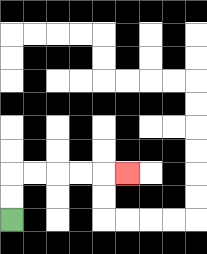{'start': '[0, 9]', 'end': '[5, 7]', 'path_directions': 'U,U,R,R,R,R,R', 'path_coordinates': '[[0, 9], [0, 8], [0, 7], [1, 7], [2, 7], [3, 7], [4, 7], [5, 7]]'}